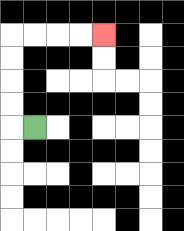{'start': '[1, 5]', 'end': '[4, 1]', 'path_directions': 'L,U,U,U,U,R,R,R,R', 'path_coordinates': '[[1, 5], [0, 5], [0, 4], [0, 3], [0, 2], [0, 1], [1, 1], [2, 1], [3, 1], [4, 1]]'}